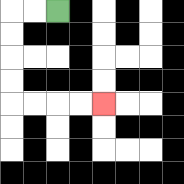{'start': '[2, 0]', 'end': '[4, 4]', 'path_directions': 'L,L,D,D,D,D,R,R,R,R', 'path_coordinates': '[[2, 0], [1, 0], [0, 0], [0, 1], [0, 2], [0, 3], [0, 4], [1, 4], [2, 4], [3, 4], [4, 4]]'}